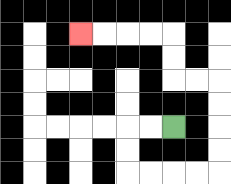{'start': '[7, 5]', 'end': '[3, 1]', 'path_directions': 'L,L,D,D,R,R,R,R,U,U,U,U,L,L,U,U,L,L,L,L', 'path_coordinates': '[[7, 5], [6, 5], [5, 5], [5, 6], [5, 7], [6, 7], [7, 7], [8, 7], [9, 7], [9, 6], [9, 5], [9, 4], [9, 3], [8, 3], [7, 3], [7, 2], [7, 1], [6, 1], [5, 1], [4, 1], [3, 1]]'}